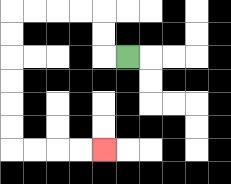{'start': '[5, 2]', 'end': '[4, 6]', 'path_directions': 'L,U,U,L,L,L,L,D,D,D,D,D,D,R,R,R,R', 'path_coordinates': '[[5, 2], [4, 2], [4, 1], [4, 0], [3, 0], [2, 0], [1, 0], [0, 0], [0, 1], [0, 2], [0, 3], [0, 4], [0, 5], [0, 6], [1, 6], [2, 6], [3, 6], [4, 6]]'}